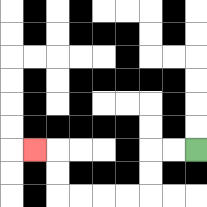{'start': '[8, 6]', 'end': '[1, 6]', 'path_directions': 'L,L,D,D,L,L,L,L,U,U,L', 'path_coordinates': '[[8, 6], [7, 6], [6, 6], [6, 7], [6, 8], [5, 8], [4, 8], [3, 8], [2, 8], [2, 7], [2, 6], [1, 6]]'}